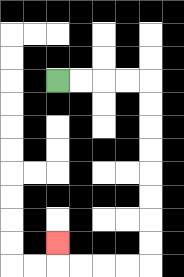{'start': '[2, 3]', 'end': '[2, 10]', 'path_directions': 'R,R,R,R,D,D,D,D,D,D,D,D,L,L,L,L,U', 'path_coordinates': '[[2, 3], [3, 3], [4, 3], [5, 3], [6, 3], [6, 4], [6, 5], [6, 6], [6, 7], [6, 8], [6, 9], [6, 10], [6, 11], [5, 11], [4, 11], [3, 11], [2, 11], [2, 10]]'}